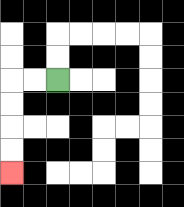{'start': '[2, 3]', 'end': '[0, 7]', 'path_directions': 'L,L,D,D,D,D', 'path_coordinates': '[[2, 3], [1, 3], [0, 3], [0, 4], [0, 5], [0, 6], [0, 7]]'}